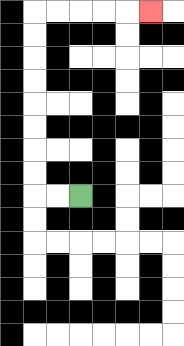{'start': '[3, 8]', 'end': '[6, 0]', 'path_directions': 'L,L,U,U,U,U,U,U,U,U,R,R,R,R,R', 'path_coordinates': '[[3, 8], [2, 8], [1, 8], [1, 7], [1, 6], [1, 5], [1, 4], [1, 3], [1, 2], [1, 1], [1, 0], [2, 0], [3, 0], [4, 0], [5, 0], [6, 0]]'}